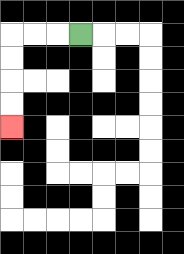{'start': '[3, 1]', 'end': '[0, 5]', 'path_directions': 'L,L,L,D,D,D,D', 'path_coordinates': '[[3, 1], [2, 1], [1, 1], [0, 1], [0, 2], [0, 3], [0, 4], [0, 5]]'}